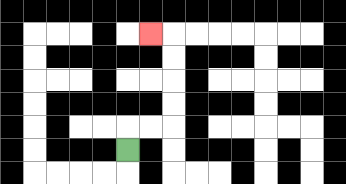{'start': '[5, 6]', 'end': '[6, 1]', 'path_directions': 'U,R,R,U,U,U,U,L', 'path_coordinates': '[[5, 6], [5, 5], [6, 5], [7, 5], [7, 4], [7, 3], [7, 2], [7, 1], [6, 1]]'}